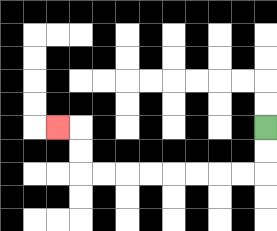{'start': '[11, 5]', 'end': '[2, 5]', 'path_directions': 'D,D,L,L,L,L,L,L,L,L,U,U,L', 'path_coordinates': '[[11, 5], [11, 6], [11, 7], [10, 7], [9, 7], [8, 7], [7, 7], [6, 7], [5, 7], [4, 7], [3, 7], [3, 6], [3, 5], [2, 5]]'}